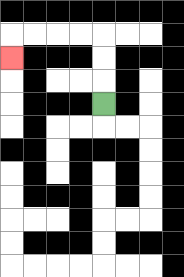{'start': '[4, 4]', 'end': '[0, 2]', 'path_directions': 'U,U,U,L,L,L,L,D', 'path_coordinates': '[[4, 4], [4, 3], [4, 2], [4, 1], [3, 1], [2, 1], [1, 1], [0, 1], [0, 2]]'}